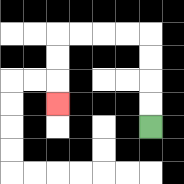{'start': '[6, 5]', 'end': '[2, 4]', 'path_directions': 'U,U,U,U,L,L,L,L,D,D,D', 'path_coordinates': '[[6, 5], [6, 4], [6, 3], [6, 2], [6, 1], [5, 1], [4, 1], [3, 1], [2, 1], [2, 2], [2, 3], [2, 4]]'}